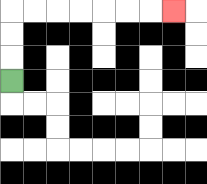{'start': '[0, 3]', 'end': '[7, 0]', 'path_directions': 'U,U,U,R,R,R,R,R,R,R', 'path_coordinates': '[[0, 3], [0, 2], [0, 1], [0, 0], [1, 0], [2, 0], [3, 0], [4, 0], [5, 0], [6, 0], [7, 0]]'}